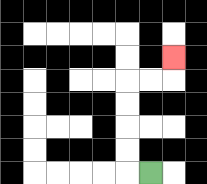{'start': '[6, 7]', 'end': '[7, 2]', 'path_directions': 'L,U,U,U,U,R,R,U', 'path_coordinates': '[[6, 7], [5, 7], [5, 6], [5, 5], [5, 4], [5, 3], [6, 3], [7, 3], [7, 2]]'}